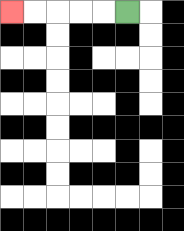{'start': '[5, 0]', 'end': '[0, 0]', 'path_directions': 'L,L,L,L,L', 'path_coordinates': '[[5, 0], [4, 0], [3, 0], [2, 0], [1, 0], [0, 0]]'}